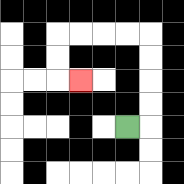{'start': '[5, 5]', 'end': '[3, 3]', 'path_directions': 'R,U,U,U,U,L,L,L,L,D,D,R', 'path_coordinates': '[[5, 5], [6, 5], [6, 4], [6, 3], [6, 2], [6, 1], [5, 1], [4, 1], [3, 1], [2, 1], [2, 2], [2, 3], [3, 3]]'}